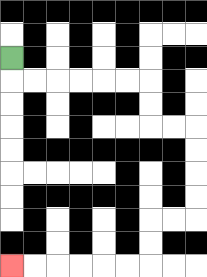{'start': '[0, 2]', 'end': '[0, 11]', 'path_directions': 'D,R,R,R,R,R,R,D,D,R,R,D,D,D,D,L,L,D,D,L,L,L,L,L,L', 'path_coordinates': '[[0, 2], [0, 3], [1, 3], [2, 3], [3, 3], [4, 3], [5, 3], [6, 3], [6, 4], [6, 5], [7, 5], [8, 5], [8, 6], [8, 7], [8, 8], [8, 9], [7, 9], [6, 9], [6, 10], [6, 11], [5, 11], [4, 11], [3, 11], [2, 11], [1, 11], [0, 11]]'}